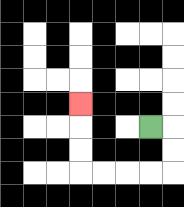{'start': '[6, 5]', 'end': '[3, 4]', 'path_directions': 'R,D,D,L,L,L,L,U,U,U', 'path_coordinates': '[[6, 5], [7, 5], [7, 6], [7, 7], [6, 7], [5, 7], [4, 7], [3, 7], [3, 6], [3, 5], [3, 4]]'}